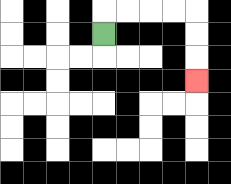{'start': '[4, 1]', 'end': '[8, 3]', 'path_directions': 'U,R,R,R,R,D,D,D', 'path_coordinates': '[[4, 1], [4, 0], [5, 0], [6, 0], [7, 0], [8, 0], [8, 1], [8, 2], [8, 3]]'}